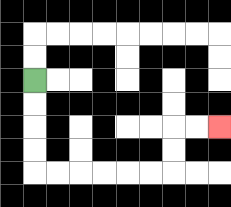{'start': '[1, 3]', 'end': '[9, 5]', 'path_directions': 'D,D,D,D,R,R,R,R,R,R,U,U,R,R', 'path_coordinates': '[[1, 3], [1, 4], [1, 5], [1, 6], [1, 7], [2, 7], [3, 7], [4, 7], [5, 7], [6, 7], [7, 7], [7, 6], [7, 5], [8, 5], [9, 5]]'}